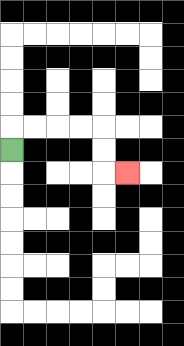{'start': '[0, 6]', 'end': '[5, 7]', 'path_directions': 'U,R,R,R,R,D,D,R', 'path_coordinates': '[[0, 6], [0, 5], [1, 5], [2, 5], [3, 5], [4, 5], [4, 6], [4, 7], [5, 7]]'}